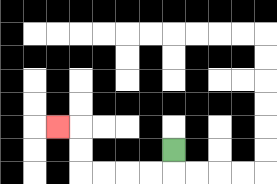{'start': '[7, 6]', 'end': '[2, 5]', 'path_directions': 'D,L,L,L,L,U,U,L', 'path_coordinates': '[[7, 6], [7, 7], [6, 7], [5, 7], [4, 7], [3, 7], [3, 6], [3, 5], [2, 5]]'}